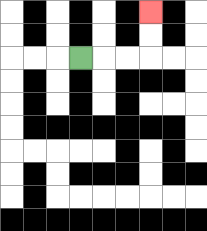{'start': '[3, 2]', 'end': '[6, 0]', 'path_directions': 'R,R,R,U,U', 'path_coordinates': '[[3, 2], [4, 2], [5, 2], [6, 2], [6, 1], [6, 0]]'}